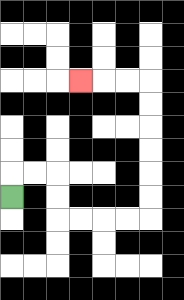{'start': '[0, 8]', 'end': '[3, 3]', 'path_directions': 'U,R,R,D,D,R,R,R,R,U,U,U,U,U,U,L,L,L', 'path_coordinates': '[[0, 8], [0, 7], [1, 7], [2, 7], [2, 8], [2, 9], [3, 9], [4, 9], [5, 9], [6, 9], [6, 8], [6, 7], [6, 6], [6, 5], [6, 4], [6, 3], [5, 3], [4, 3], [3, 3]]'}